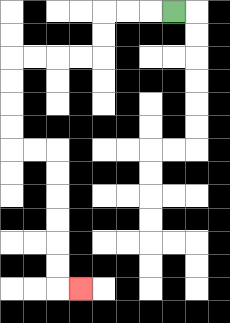{'start': '[7, 0]', 'end': '[3, 12]', 'path_directions': 'L,L,L,D,D,L,L,L,L,D,D,D,D,R,R,D,D,D,D,D,D,R', 'path_coordinates': '[[7, 0], [6, 0], [5, 0], [4, 0], [4, 1], [4, 2], [3, 2], [2, 2], [1, 2], [0, 2], [0, 3], [0, 4], [0, 5], [0, 6], [1, 6], [2, 6], [2, 7], [2, 8], [2, 9], [2, 10], [2, 11], [2, 12], [3, 12]]'}